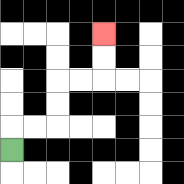{'start': '[0, 6]', 'end': '[4, 1]', 'path_directions': 'U,R,R,U,U,R,R,U,U', 'path_coordinates': '[[0, 6], [0, 5], [1, 5], [2, 5], [2, 4], [2, 3], [3, 3], [4, 3], [4, 2], [4, 1]]'}